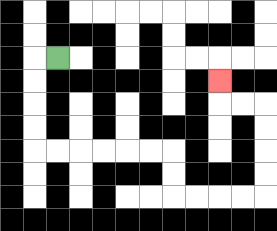{'start': '[2, 2]', 'end': '[9, 3]', 'path_directions': 'L,D,D,D,D,R,R,R,R,R,R,D,D,R,R,R,R,U,U,U,U,L,L,U', 'path_coordinates': '[[2, 2], [1, 2], [1, 3], [1, 4], [1, 5], [1, 6], [2, 6], [3, 6], [4, 6], [5, 6], [6, 6], [7, 6], [7, 7], [7, 8], [8, 8], [9, 8], [10, 8], [11, 8], [11, 7], [11, 6], [11, 5], [11, 4], [10, 4], [9, 4], [9, 3]]'}